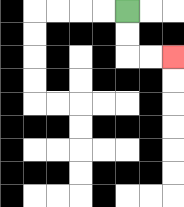{'start': '[5, 0]', 'end': '[7, 2]', 'path_directions': 'D,D,R,R', 'path_coordinates': '[[5, 0], [5, 1], [5, 2], [6, 2], [7, 2]]'}